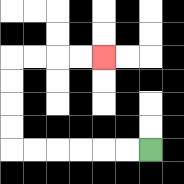{'start': '[6, 6]', 'end': '[4, 2]', 'path_directions': 'L,L,L,L,L,L,U,U,U,U,R,R,R,R', 'path_coordinates': '[[6, 6], [5, 6], [4, 6], [3, 6], [2, 6], [1, 6], [0, 6], [0, 5], [0, 4], [0, 3], [0, 2], [1, 2], [2, 2], [3, 2], [4, 2]]'}